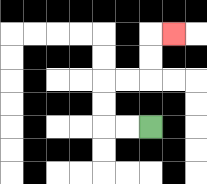{'start': '[6, 5]', 'end': '[7, 1]', 'path_directions': 'L,L,U,U,R,R,U,U,R', 'path_coordinates': '[[6, 5], [5, 5], [4, 5], [4, 4], [4, 3], [5, 3], [6, 3], [6, 2], [6, 1], [7, 1]]'}